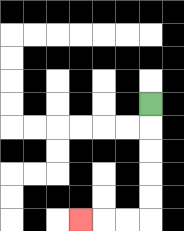{'start': '[6, 4]', 'end': '[3, 9]', 'path_directions': 'D,D,D,D,D,L,L,L', 'path_coordinates': '[[6, 4], [6, 5], [6, 6], [6, 7], [6, 8], [6, 9], [5, 9], [4, 9], [3, 9]]'}